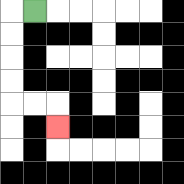{'start': '[1, 0]', 'end': '[2, 5]', 'path_directions': 'L,D,D,D,D,R,R,D', 'path_coordinates': '[[1, 0], [0, 0], [0, 1], [0, 2], [0, 3], [0, 4], [1, 4], [2, 4], [2, 5]]'}